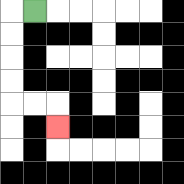{'start': '[1, 0]', 'end': '[2, 5]', 'path_directions': 'L,D,D,D,D,R,R,D', 'path_coordinates': '[[1, 0], [0, 0], [0, 1], [0, 2], [0, 3], [0, 4], [1, 4], [2, 4], [2, 5]]'}